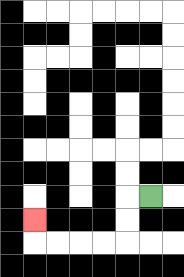{'start': '[6, 8]', 'end': '[1, 9]', 'path_directions': 'L,D,D,L,L,L,L,U', 'path_coordinates': '[[6, 8], [5, 8], [5, 9], [5, 10], [4, 10], [3, 10], [2, 10], [1, 10], [1, 9]]'}